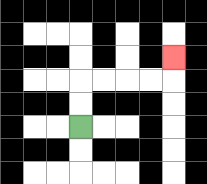{'start': '[3, 5]', 'end': '[7, 2]', 'path_directions': 'U,U,R,R,R,R,U', 'path_coordinates': '[[3, 5], [3, 4], [3, 3], [4, 3], [5, 3], [6, 3], [7, 3], [7, 2]]'}